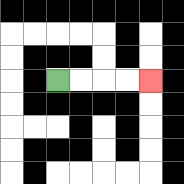{'start': '[2, 3]', 'end': '[6, 3]', 'path_directions': 'R,R,R,R', 'path_coordinates': '[[2, 3], [3, 3], [4, 3], [5, 3], [6, 3]]'}